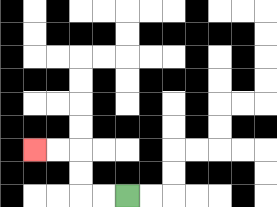{'start': '[5, 8]', 'end': '[1, 6]', 'path_directions': 'L,L,U,U,L,L', 'path_coordinates': '[[5, 8], [4, 8], [3, 8], [3, 7], [3, 6], [2, 6], [1, 6]]'}